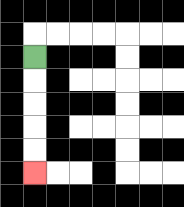{'start': '[1, 2]', 'end': '[1, 7]', 'path_directions': 'D,D,D,D,D', 'path_coordinates': '[[1, 2], [1, 3], [1, 4], [1, 5], [1, 6], [1, 7]]'}